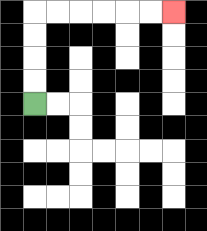{'start': '[1, 4]', 'end': '[7, 0]', 'path_directions': 'U,U,U,U,R,R,R,R,R,R', 'path_coordinates': '[[1, 4], [1, 3], [1, 2], [1, 1], [1, 0], [2, 0], [3, 0], [4, 0], [5, 0], [6, 0], [7, 0]]'}